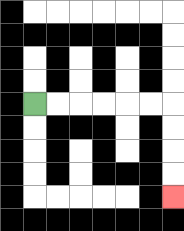{'start': '[1, 4]', 'end': '[7, 8]', 'path_directions': 'R,R,R,R,R,R,D,D,D,D', 'path_coordinates': '[[1, 4], [2, 4], [3, 4], [4, 4], [5, 4], [6, 4], [7, 4], [7, 5], [7, 6], [7, 7], [7, 8]]'}